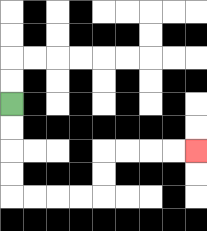{'start': '[0, 4]', 'end': '[8, 6]', 'path_directions': 'D,D,D,D,R,R,R,R,U,U,R,R,R,R', 'path_coordinates': '[[0, 4], [0, 5], [0, 6], [0, 7], [0, 8], [1, 8], [2, 8], [3, 8], [4, 8], [4, 7], [4, 6], [5, 6], [6, 6], [7, 6], [8, 6]]'}